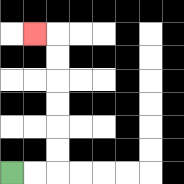{'start': '[0, 7]', 'end': '[1, 1]', 'path_directions': 'R,R,U,U,U,U,U,U,L', 'path_coordinates': '[[0, 7], [1, 7], [2, 7], [2, 6], [2, 5], [2, 4], [2, 3], [2, 2], [2, 1], [1, 1]]'}